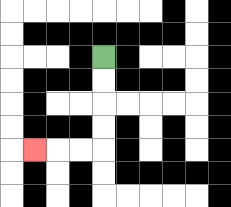{'start': '[4, 2]', 'end': '[1, 6]', 'path_directions': 'D,D,D,D,L,L,L', 'path_coordinates': '[[4, 2], [4, 3], [4, 4], [4, 5], [4, 6], [3, 6], [2, 6], [1, 6]]'}